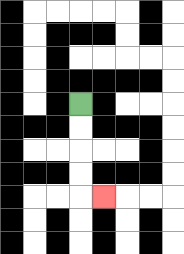{'start': '[3, 4]', 'end': '[4, 8]', 'path_directions': 'D,D,D,D,R', 'path_coordinates': '[[3, 4], [3, 5], [3, 6], [3, 7], [3, 8], [4, 8]]'}